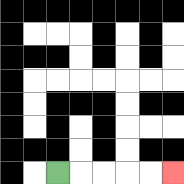{'start': '[2, 7]', 'end': '[7, 7]', 'path_directions': 'R,R,R,R,R', 'path_coordinates': '[[2, 7], [3, 7], [4, 7], [5, 7], [6, 7], [7, 7]]'}